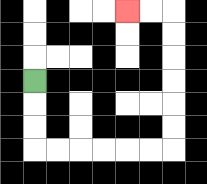{'start': '[1, 3]', 'end': '[5, 0]', 'path_directions': 'D,D,D,R,R,R,R,R,R,U,U,U,U,U,U,L,L', 'path_coordinates': '[[1, 3], [1, 4], [1, 5], [1, 6], [2, 6], [3, 6], [4, 6], [5, 6], [6, 6], [7, 6], [7, 5], [7, 4], [7, 3], [7, 2], [7, 1], [7, 0], [6, 0], [5, 0]]'}